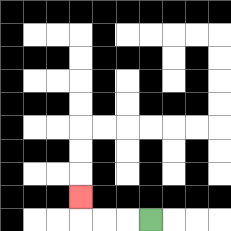{'start': '[6, 9]', 'end': '[3, 8]', 'path_directions': 'L,L,L,U', 'path_coordinates': '[[6, 9], [5, 9], [4, 9], [3, 9], [3, 8]]'}